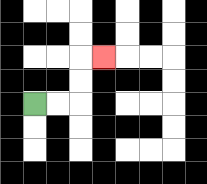{'start': '[1, 4]', 'end': '[4, 2]', 'path_directions': 'R,R,U,U,R', 'path_coordinates': '[[1, 4], [2, 4], [3, 4], [3, 3], [3, 2], [4, 2]]'}